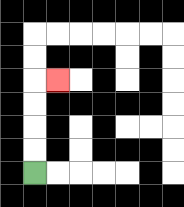{'start': '[1, 7]', 'end': '[2, 3]', 'path_directions': 'U,U,U,U,R', 'path_coordinates': '[[1, 7], [1, 6], [1, 5], [1, 4], [1, 3], [2, 3]]'}